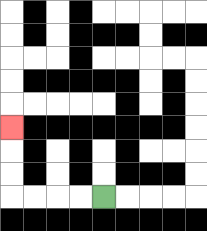{'start': '[4, 8]', 'end': '[0, 5]', 'path_directions': 'L,L,L,L,U,U,U', 'path_coordinates': '[[4, 8], [3, 8], [2, 8], [1, 8], [0, 8], [0, 7], [0, 6], [0, 5]]'}